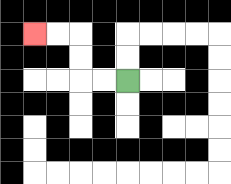{'start': '[5, 3]', 'end': '[1, 1]', 'path_directions': 'L,L,U,U,L,L', 'path_coordinates': '[[5, 3], [4, 3], [3, 3], [3, 2], [3, 1], [2, 1], [1, 1]]'}